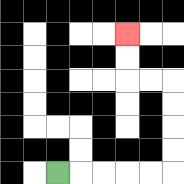{'start': '[2, 7]', 'end': '[5, 1]', 'path_directions': 'R,R,R,R,R,U,U,U,U,L,L,U,U', 'path_coordinates': '[[2, 7], [3, 7], [4, 7], [5, 7], [6, 7], [7, 7], [7, 6], [7, 5], [7, 4], [7, 3], [6, 3], [5, 3], [5, 2], [5, 1]]'}